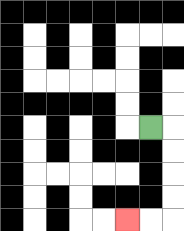{'start': '[6, 5]', 'end': '[5, 9]', 'path_directions': 'R,D,D,D,D,L,L', 'path_coordinates': '[[6, 5], [7, 5], [7, 6], [7, 7], [7, 8], [7, 9], [6, 9], [5, 9]]'}